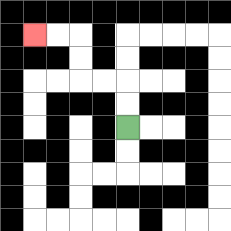{'start': '[5, 5]', 'end': '[1, 1]', 'path_directions': 'U,U,L,L,U,U,L,L', 'path_coordinates': '[[5, 5], [5, 4], [5, 3], [4, 3], [3, 3], [3, 2], [3, 1], [2, 1], [1, 1]]'}